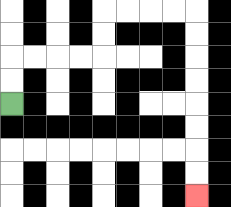{'start': '[0, 4]', 'end': '[8, 8]', 'path_directions': 'U,U,R,R,R,R,U,U,R,R,R,R,D,D,D,D,D,D,D,D', 'path_coordinates': '[[0, 4], [0, 3], [0, 2], [1, 2], [2, 2], [3, 2], [4, 2], [4, 1], [4, 0], [5, 0], [6, 0], [7, 0], [8, 0], [8, 1], [8, 2], [8, 3], [8, 4], [8, 5], [8, 6], [8, 7], [8, 8]]'}